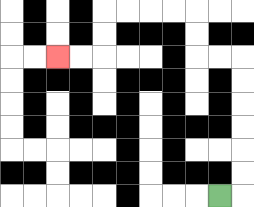{'start': '[9, 8]', 'end': '[2, 2]', 'path_directions': 'R,U,U,U,U,U,U,L,L,U,U,L,L,L,L,D,D,L,L', 'path_coordinates': '[[9, 8], [10, 8], [10, 7], [10, 6], [10, 5], [10, 4], [10, 3], [10, 2], [9, 2], [8, 2], [8, 1], [8, 0], [7, 0], [6, 0], [5, 0], [4, 0], [4, 1], [4, 2], [3, 2], [2, 2]]'}